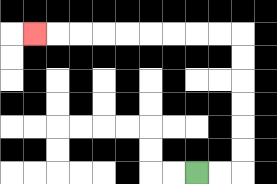{'start': '[8, 7]', 'end': '[1, 1]', 'path_directions': 'R,R,U,U,U,U,U,U,L,L,L,L,L,L,L,L,L', 'path_coordinates': '[[8, 7], [9, 7], [10, 7], [10, 6], [10, 5], [10, 4], [10, 3], [10, 2], [10, 1], [9, 1], [8, 1], [7, 1], [6, 1], [5, 1], [4, 1], [3, 1], [2, 1], [1, 1]]'}